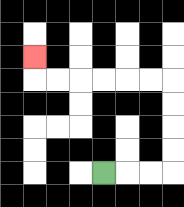{'start': '[4, 7]', 'end': '[1, 2]', 'path_directions': 'R,R,R,U,U,U,U,L,L,L,L,L,L,U', 'path_coordinates': '[[4, 7], [5, 7], [6, 7], [7, 7], [7, 6], [7, 5], [7, 4], [7, 3], [6, 3], [5, 3], [4, 3], [3, 3], [2, 3], [1, 3], [1, 2]]'}